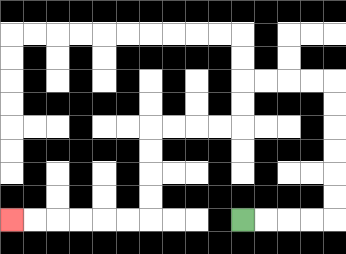{'start': '[10, 9]', 'end': '[0, 9]', 'path_directions': 'R,R,R,R,U,U,U,U,U,U,L,L,L,L,D,D,L,L,L,L,D,D,D,D,L,L,L,L,L,L', 'path_coordinates': '[[10, 9], [11, 9], [12, 9], [13, 9], [14, 9], [14, 8], [14, 7], [14, 6], [14, 5], [14, 4], [14, 3], [13, 3], [12, 3], [11, 3], [10, 3], [10, 4], [10, 5], [9, 5], [8, 5], [7, 5], [6, 5], [6, 6], [6, 7], [6, 8], [6, 9], [5, 9], [4, 9], [3, 9], [2, 9], [1, 9], [0, 9]]'}